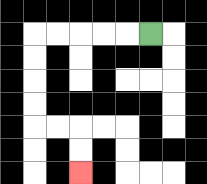{'start': '[6, 1]', 'end': '[3, 7]', 'path_directions': 'L,L,L,L,L,D,D,D,D,R,R,D,D', 'path_coordinates': '[[6, 1], [5, 1], [4, 1], [3, 1], [2, 1], [1, 1], [1, 2], [1, 3], [1, 4], [1, 5], [2, 5], [3, 5], [3, 6], [3, 7]]'}